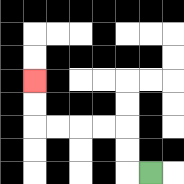{'start': '[6, 7]', 'end': '[1, 3]', 'path_directions': 'L,U,U,L,L,L,L,U,U', 'path_coordinates': '[[6, 7], [5, 7], [5, 6], [5, 5], [4, 5], [3, 5], [2, 5], [1, 5], [1, 4], [1, 3]]'}